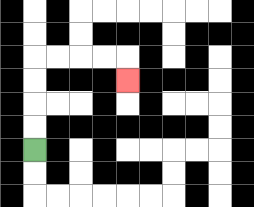{'start': '[1, 6]', 'end': '[5, 3]', 'path_directions': 'U,U,U,U,R,R,R,R,D', 'path_coordinates': '[[1, 6], [1, 5], [1, 4], [1, 3], [1, 2], [2, 2], [3, 2], [4, 2], [5, 2], [5, 3]]'}